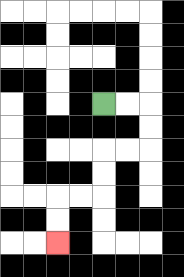{'start': '[4, 4]', 'end': '[2, 10]', 'path_directions': 'R,R,D,D,L,L,D,D,L,L,D,D', 'path_coordinates': '[[4, 4], [5, 4], [6, 4], [6, 5], [6, 6], [5, 6], [4, 6], [4, 7], [4, 8], [3, 8], [2, 8], [2, 9], [2, 10]]'}